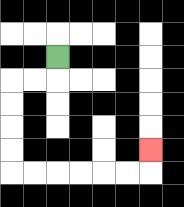{'start': '[2, 2]', 'end': '[6, 6]', 'path_directions': 'D,L,L,D,D,D,D,R,R,R,R,R,R,U', 'path_coordinates': '[[2, 2], [2, 3], [1, 3], [0, 3], [0, 4], [0, 5], [0, 6], [0, 7], [1, 7], [2, 7], [3, 7], [4, 7], [5, 7], [6, 7], [6, 6]]'}